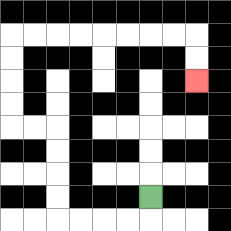{'start': '[6, 8]', 'end': '[8, 3]', 'path_directions': 'D,L,L,L,L,U,U,U,U,L,L,U,U,U,U,R,R,R,R,R,R,R,R,D,D', 'path_coordinates': '[[6, 8], [6, 9], [5, 9], [4, 9], [3, 9], [2, 9], [2, 8], [2, 7], [2, 6], [2, 5], [1, 5], [0, 5], [0, 4], [0, 3], [0, 2], [0, 1], [1, 1], [2, 1], [3, 1], [4, 1], [5, 1], [6, 1], [7, 1], [8, 1], [8, 2], [8, 3]]'}